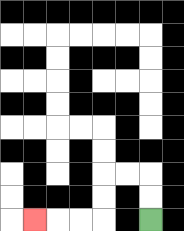{'start': '[6, 9]', 'end': '[1, 9]', 'path_directions': 'U,U,L,L,D,D,L,L,L', 'path_coordinates': '[[6, 9], [6, 8], [6, 7], [5, 7], [4, 7], [4, 8], [4, 9], [3, 9], [2, 9], [1, 9]]'}